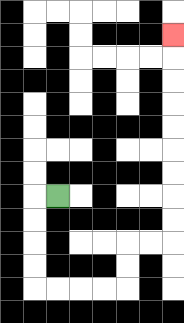{'start': '[2, 8]', 'end': '[7, 1]', 'path_directions': 'L,D,D,D,D,R,R,R,R,U,U,R,R,U,U,U,U,U,U,U,U,U', 'path_coordinates': '[[2, 8], [1, 8], [1, 9], [1, 10], [1, 11], [1, 12], [2, 12], [3, 12], [4, 12], [5, 12], [5, 11], [5, 10], [6, 10], [7, 10], [7, 9], [7, 8], [7, 7], [7, 6], [7, 5], [7, 4], [7, 3], [7, 2], [7, 1]]'}